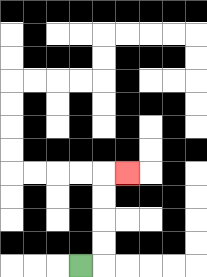{'start': '[3, 11]', 'end': '[5, 7]', 'path_directions': 'R,U,U,U,U,R', 'path_coordinates': '[[3, 11], [4, 11], [4, 10], [4, 9], [4, 8], [4, 7], [5, 7]]'}